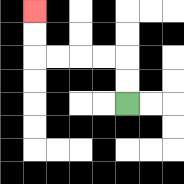{'start': '[5, 4]', 'end': '[1, 0]', 'path_directions': 'U,U,L,L,L,L,U,U', 'path_coordinates': '[[5, 4], [5, 3], [5, 2], [4, 2], [3, 2], [2, 2], [1, 2], [1, 1], [1, 0]]'}